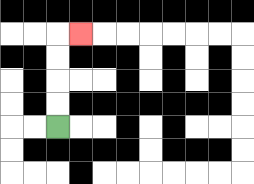{'start': '[2, 5]', 'end': '[3, 1]', 'path_directions': 'U,U,U,U,R', 'path_coordinates': '[[2, 5], [2, 4], [2, 3], [2, 2], [2, 1], [3, 1]]'}